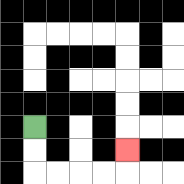{'start': '[1, 5]', 'end': '[5, 6]', 'path_directions': 'D,D,R,R,R,R,U', 'path_coordinates': '[[1, 5], [1, 6], [1, 7], [2, 7], [3, 7], [4, 7], [5, 7], [5, 6]]'}